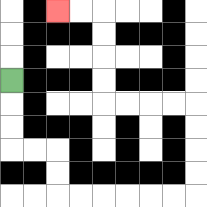{'start': '[0, 3]', 'end': '[2, 0]', 'path_directions': 'D,D,D,R,R,D,D,R,R,R,R,R,R,U,U,U,U,L,L,L,L,U,U,U,U,L,L', 'path_coordinates': '[[0, 3], [0, 4], [0, 5], [0, 6], [1, 6], [2, 6], [2, 7], [2, 8], [3, 8], [4, 8], [5, 8], [6, 8], [7, 8], [8, 8], [8, 7], [8, 6], [8, 5], [8, 4], [7, 4], [6, 4], [5, 4], [4, 4], [4, 3], [4, 2], [4, 1], [4, 0], [3, 0], [2, 0]]'}